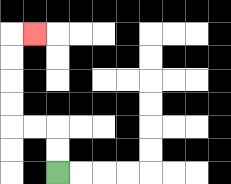{'start': '[2, 7]', 'end': '[1, 1]', 'path_directions': 'U,U,L,L,U,U,U,U,R', 'path_coordinates': '[[2, 7], [2, 6], [2, 5], [1, 5], [0, 5], [0, 4], [0, 3], [0, 2], [0, 1], [1, 1]]'}